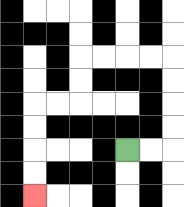{'start': '[5, 6]', 'end': '[1, 8]', 'path_directions': 'R,R,U,U,U,U,L,L,L,L,D,D,L,L,D,D,D,D', 'path_coordinates': '[[5, 6], [6, 6], [7, 6], [7, 5], [7, 4], [7, 3], [7, 2], [6, 2], [5, 2], [4, 2], [3, 2], [3, 3], [3, 4], [2, 4], [1, 4], [1, 5], [1, 6], [1, 7], [1, 8]]'}